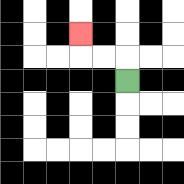{'start': '[5, 3]', 'end': '[3, 1]', 'path_directions': 'U,L,L,U', 'path_coordinates': '[[5, 3], [5, 2], [4, 2], [3, 2], [3, 1]]'}